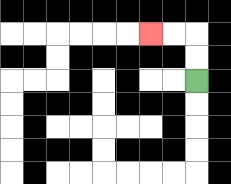{'start': '[8, 3]', 'end': '[6, 1]', 'path_directions': 'U,U,L,L', 'path_coordinates': '[[8, 3], [8, 2], [8, 1], [7, 1], [6, 1]]'}